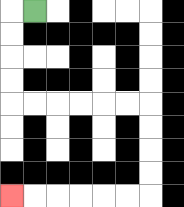{'start': '[1, 0]', 'end': '[0, 8]', 'path_directions': 'L,D,D,D,D,R,R,R,R,R,R,D,D,D,D,L,L,L,L,L,L', 'path_coordinates': '[[1, 0], [0, 0], [0, 1], [0, 2], [0, 3], [0, 4], [1, 4], [2, 4], [3, 4], [4, 4], [5, 4], [6, 4], [6, 5], [6, 6], [6, 7], [6, 8], [5, 8], [4, 8], [3, 8], [2, 8], [1, 8], [0, 8]]'}